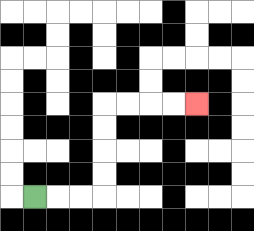{'start': '[1, 8]', 'end': '[8, 4]', 'path_directions': 'R,R,R,U,U,U,U,R,R,R,R', 'path_coordinates': '[[1, 8], [2, 8], [3, 8], [4, 8], [4, 7], [4, 6], [4, 5], [4, 4], [5, 4], [6, 4], [7, 4], [8, 4]]'}